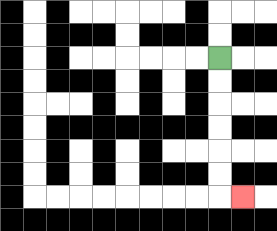{'start': '[9, 2]', 'end': '[10, 8]', 'path_directions': 'D,D,D,D,D,D,R', 'path_coordinates': '[[9, 2], [9, 3], [9, 4], [9, 5], [9, 6], [9, 7], [9, 8], [10, 8]]'}